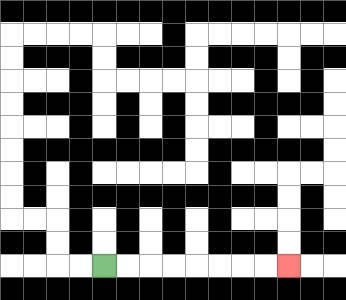{'start': '[4, 11]', 'end': '[12, 11]', 'path_directions': 'R,R,R,R,R,R,R,R', 'path_coordinates': '[[4, 11], [5, 11], [6, 11], [7, 11], [8, 11], [9, 11], [10, 11], [11, 11], [12, 11]]'}